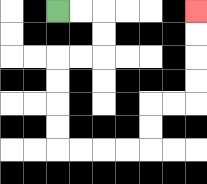{'start': '[2, 0]', 'end': '[8, 0]', 'path_directions': 'R,R,D,D,L,L,D,D,D,D,R,R,R,R,U,U,R,R,U,U,U,U', 'path_coordinates': '[[2, 0], [3, 0], [4, 0], [4, 1], [4, 2], [3, 2], [2, 2], [2, 3], [2, 4], [2, 5], [2, 6], [3, 6], [4, 6], [5, 6], [6, 6], [6, 5], [6, 4], [7, 4], [8, 4], [8, 3], [8, 2], [8, 1], [8, 0]]'}